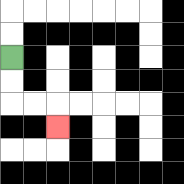{'start': '[0, 2]', 'end': '[2, 5]', 'path_directions': 'D,D,R,R,D', 'path_coordinates': '[[0, 2], [0, 3], [0, 4], [1, 4], [2, 4], [2, 5]]'}